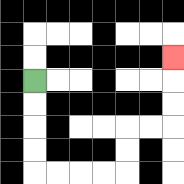{'start': '[1, 3]', 'end': '[7, 2]', 'path_directions': 'D,D,D,D,R,R,R,R,U,U,R,R,U,U,U', 'path_coordinates': '[[1, 3], [1, 4], [1, 5], [1, 6], [1, 7], [2, 7], [3, 7], [4, 7], [5, 7], [5, 6], [5, 5], [6, 5], [7, 5], [7, 4], [7, 3], [7, 2]]'}